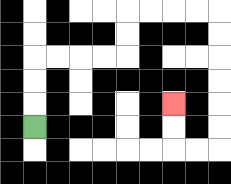{'start': '[1, 5]', 'end': '[7, 4]', 'path_directions': 'U,U,U,R,R,R,R,U,U,R,R,R,R,D,D,D,D,D,D,L,L,U,U', 'path_coordinates': '[[1, 5], [1, 4], [1, 3], [1, 2], [2, 2], [3, 2], [4, 2], [5, 2], [5, 1], [5, 0], [6, 0], [7, 0], [8, 0], [9, 0], [9, 1], [9, 2], [9, 3], [9, 4], [9, 5], [9, 6], [8, 6], [7, 6], [7, 5], [7, 4]]'}